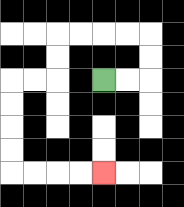{'start': '[4, 3]', 'end': '[4, 7]', 'path_directions': 'R,R,U,U,L,L,L,L,D,D,L,L,D,D,D,D,R,R,R,R', 'path_coordinates': '[[4, 3], [5, 3], [6, 3], [6, 2], [6, 1], [5, 1], [4, 1], [3, 1], [2, 1], [2, 2], [2, 3], [1, 3], [0, 3], [0, 4], [0, 5], [0, 6], [0, 7], [1, 7], [2, 7], [3, 7], [4, 7]]'}